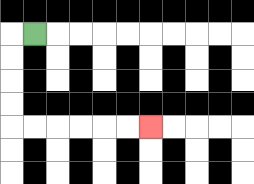{'start': '[1, 1]', 'end': '[6, 5]', 'path_directions': 'L,D,D,D,D,R,R,R,R,R,R', 'path_coordinates': '[[1, 1], [0, 1], [0, 2], [0, 3], [0, 4], [0, 5], [1, 5], [2, 5], [3, 5], [4, 5], [5, 5], [6, 5]]'}